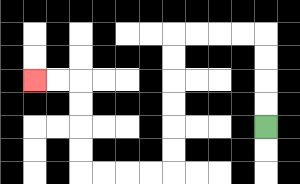{'start': '[11, 5]', 'end': '[1, 3]', 'path_directions': 'U,U,U,U,L,L,L,L,D,D,D,D,D,D,L,L,L,L,U,U,U,U,L,L', 'path_coordinates': '[[11, 5], [11, 4], [11, 3], [11, 2], [11, 1], [10, 1], [9, 1], [8, 1], [7, 1], [7, 2], [7, 3], [7, 4], [7, 5], [7, 6], [7, 7], [6, 7], [5, 7], [4, 7], [3, 7], [3, 6], [3, 5], [3, 4], [3, 3], [2, 3], [1, 3]]'}